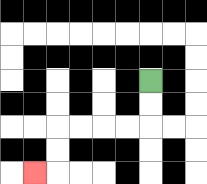{'start': '[6, 3]', 'end': '[1, 7]', 'path_directions': 'D,D,L,L,L,L,D,D,L', 'path_coordinates': '[[6, 3], [6, 4], [6, 5], [5, 5], [4, 5], [3, 5], [2, 5], [2, 6], [2, 7], [1, 7]]'}